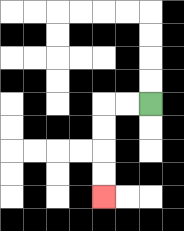{'start': '[6, 4]', 'end': '[4, 8]', 'path_directions': 'L,L,D,D,D,D', 'path_coordinates': '[[6, 4], [5, 4], [4, 4], [4, 5], [4, 6], [4, 7], [4, 8]]'}